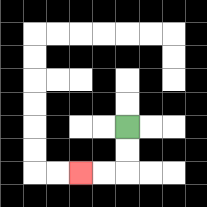{'start': '[5, 5]', 'end': '[3, 7]', 'path_directions': 'D,D,L,L', 'path_coordinates': '[[5, 5], [5, 6], [5, 7], [4, 7], [3, 7]]'}